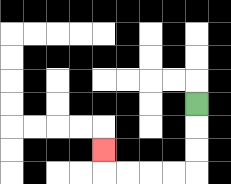{'start': '[8, 4]', 'end': '[4, 6]', 'path_directions': 'D,D,D,L,L,L,L,U', 'path_coordinates': '[[8, 4], [8, 5], [8, 6], [8, 7], [7, 7], [6, 7], [5, 7], [4, 7], [4, 6]]'}